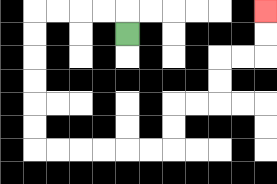{'start': '[5, 1]', 'end': '[11, 0]', 'path_directions': 'U,L,L,L,L,D,D,D,D,D,D,R,R,R,R,R,R,U,U,R,R,U,U,R,R,U,U', 'path_coordinates': '[[5, 1], [5, 0], [4, 0], [3, 0], [2, 0], [1, 0], [1, 1], [1, 2], [1, 3], [1, 4], [1, 5], [1, 6], [2, 6], [3, 6], [4, 6], [5, 6], [6, 6], [7, 6], [7, 5], [7, 4], [8, 4], [9, 4], [9, 3], [9, 2], [10, 2], [11, 2], [11, 1], [11, 0]]'}